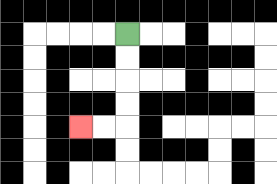{'start': '[5, 1]', 'end': '[3, 5]', 'path_directions': 'D,D,D,D,L,L', 'path_coordinates': '[[5, 1], [5, 2], [5, 3], [5, 4], [5, 5], [4, 5], [3, 5]]'}